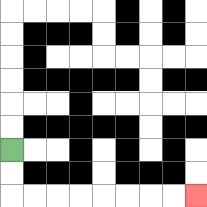{'start': '[0, 6]', 'end': '[8, 8]', 'path_directions': 'D,D,R,R,R,R,R,R,R,R', 'path_coordinates': '[[0, 6], [0, 7], [0, 8], [1, 8], [2, 8], [3, 8], [4, 8], [5, 8], [6, 8], [7, 8], [8, 8]]'}